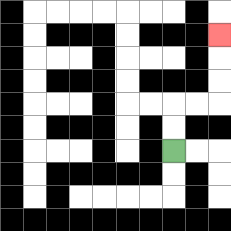{'start': '[7, 6]', 'end': '[9, 1]', 'path_directions': 'U,U,R,R,U,U,U', 'path_coordinates': '[[7, 6], [7, 5], [7, 4], [8, 4], [9, 4], [9, 3], [9, 2], [9, 1]]'}